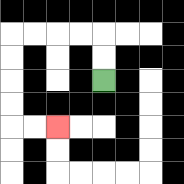{'start': '[4, 3]', 'end': '[2, 5]', 'path_directions': 'U,U,L,L,L,L,D,D,D,D,R,R', 'path_coordinates': '[[4, 3], [4, 2], [4, 1], [3, 1], [2, 1], [1, 1], [0, 1], [0, 2], [0, 3], [0, 4], [0, 5], [1, 5], [2, 5]]'}